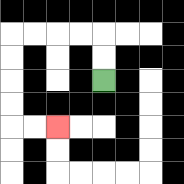{'start': '[4, 3]', 'end': '[2, 5]', 'path_directions': 'U,U,L,L,L,L,D,D,D,D,R,R', 'path_coordinates': '[[4, 3], [4, 2], [4, 1], [3, 1], [2, 1], [1, 1], [0, 1], [0, 2], [0, 3], [0, 4], [0, 5], [1, 5], [2, 5]]'}